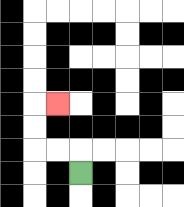{'start': '[3, 7]', 'end': '[2, 4]', 'path_directions': 'U,L,L,U,U,R', 'path_coordinates': '[[3, 7], [3, 6], [2, 6], [1, 6], [1, 5], [1, 4], [2, 4]]'}